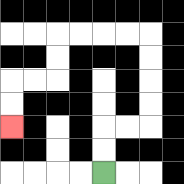{'start': '[4, 7]', 'end': '[0, 5]', 'path_directions': 'U,U,R,R,U,U,U,U,L,L,L,L,D,D,L,L,D,D', 'path_coordinates': '[[4, 7], [4, 6], [4, 5], [5, 5], [6, 5], [6, 4], [6, 3], [6, 2], [6, 1], [5, 1], [4, 1], [3, 1], [2, 1], [2, 2], [2, 3], [1, 3], [0, 3], [0, 4], [0, 5]]'}